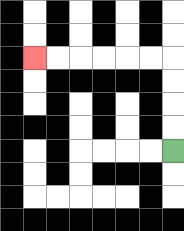{'start': '[7, 6]', 'end': '[1, 2]', 'path_directions': 'U,U,U,U,L,L,L,L,L,L', 'path_coordinates': '[[7, 6], [7, 5], [7, 4], [7, 3], [7, 2], [6, 2], [5, 2], [4, 2], [3, 2], [2, 2], [1, 2]]'}